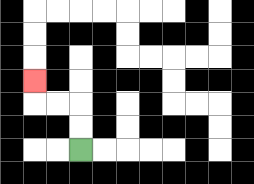{'start': '[3, 6]', 'end': '[1, 3]', 'path_directions': 'U,U,L,L,U', 'path_coordinates': '[[3, 6], [3, 5], [3, 4], [2, 4], [1, 4], [1, 3]]'}